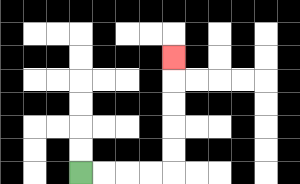{'start': '[3, 7]', 'end': '[7, 2]', 'path_directions': 'R,R,R,R,U,U,U,U,U', 'path_coordinates': '[[3, 7], [4, 7], [5, 7], [6, 7], [7, 7], [7, 6], [7, 5], [7, 4], [7, 3], [7, 2]]'}